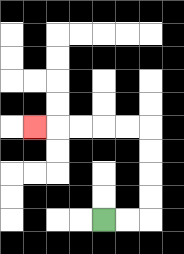{'start': '[4, 9]', 'end': '[1, 5]', 'path_directions': 'R,R,U,U,U,U,L,L,L,L,L', 'path_coordinates': '[[4, 9], [5, 9], [6, 9], [6, 8], [6, 7], [6, 6], [6, 5], [5, 5], [4, 5], [3, 5], [2, 5], [1, 5]]'}